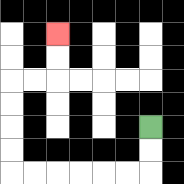{'start': '[6, 5]', 'end': '[2, 1]', 'path_directions': 'D,D,L,L,L,L,L,L,U,U,U,U,R,R,U,U', 'path_coordinates': '[[6, 5], [6, 6], [6, 7], [5, 7], [4, 7], [3, 7], [2, 7], [1, 7], [0, 7], [0, 6], [0, 5], [0, 4], [0, 3], [1, 3], [2, 3], [2, 2], [2, 1]]'}